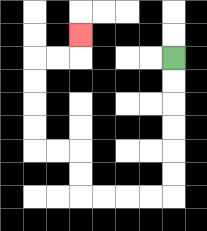{'start': '[7, 2]', 'end': '[3, 1]', 'path_directions': 'D,D,D,D,D,D,L,L,L,L,U,U,L,L,U,U,U,U,R,R,U', 'path_coordinates': '[[7, 2], [7, 3], [7, 4], [7, 5], [7, 6], [7, 7], [7, 8], [6, 8], [5, 8], [4, 8], [3, 8], [3, 7], [3, 6], [2, 6], [1, 6], [1, 5], [1, 4], [1, 3], [1, 2], [2, 2], [3, 2], [3, 1]]'}